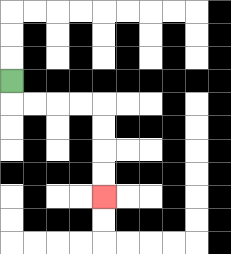{'start': '[0, 3]', 'end': '[4, 8]', 'path_directions': 'D,R,R,R,R,D,D,D,D', 'path_coordinates': '[[0, 3], [0, 4], [1, 4], [2, 4], [3, 4], [4, 4], [4, 5], [4, 6], [4, 7], [4, 8]]'}